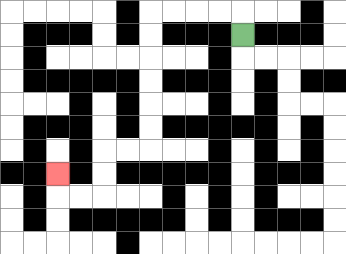{'start': '[10, 1]', 'end': '[2, 7]', 'path_directions': 'U,L,L,L,L,D,D,D,D,D,D,L,L,D,D,L,L,U', 'path_coordinates': '[[10, 1], [10, 0], [9, 0], [8, 0], [7, 0], [6, 0], [6, 1], [6, 2], [6, 3], [6, 4], [6, 5], [6, 6], [5, 6], [4, 6], [4, 7], [4, 8], [3, 8], [2, 8], [2, 7]]'}